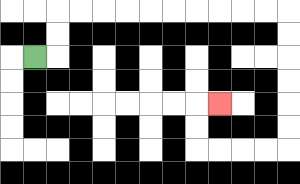{'start': '[1, 2]', 'end': '[9, 4]', 'path_directions': 'R,U,U,R,R,R,R,R,R,R,R,R,R,D,D,D,D,D,D,L,L,L,L,U,U,R', 'path_coordinates': '[[1, 2], [2, 2], [2, 1], [2, 0], [3, 0], [4, 0], [5, 0], [6, 0], [7, 0], [8, 0], [9, 0], [10, 0], [11, 0], [12, 0], [12, 1], [12, 2], [12, 3], [12, 4], [12, 5], [12, 6], [11, 6], [10, 6], [9, 6], [8, 6], [8, 5], [8, 4], [9, 4]]'}